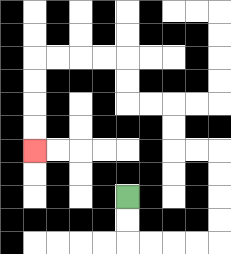{'start': '[5, 8]', 'end': '[1, 6]', 'path_directions': 'D,D,R,R,R,R,U,U,U,U,L,L,U,U,L,L,U,U,L,L,L,L,D,D,D,D', 'path_coordinates': '[[5, 8], [5, 9], [5, 10], [6, 10], [7, 10], [8, 10], [9, 10], [9, 9], [9, 8], [9, 7], [9, 6], [8, 6], [7, 6], [7, 5], [7, 4], [6, 4], [5, 4], [5, 3], [5, 2], [4, 2], [3, 2], [2, 2], [1, 2], [1, 3], [1, 4], [1, 5], [1, 6]]'}